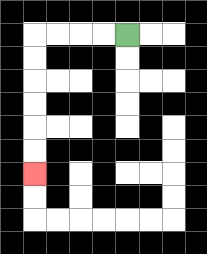{'start': '[5, 1]', 'end': '[1, 7]', 'path_directions': 'L,L,L,L,D,D,D,D,D,D', 'path_coordinates': '[[5, 1], [4, 1], [3, 1], [2, 1], [1, 1], [1, 2], [1, 3], [1, 4], [1, 5], [1, 6], [1, 7]]'}